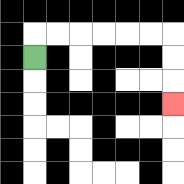{'start': '[1, 2]', 'end': '[7, 4]', 'path_directions': 'U,R,R,R,R,R,R,D,D,D', 'path_coordinates': '[[1, 2], [1, 1], [2, 1], [3, 1], [4, 1], [5, 1], [6, 1], [7, 1], [7, 2], [7, 3], [7, 4]]'}